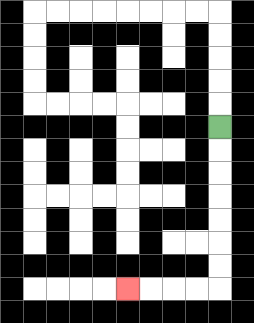{'start': '[9, 5]', 'end': '[5, 12]', 'path_directions': 'D,D,D,D,D,D,D,L,L,L,L', 'path_coordinates': '[[9, 5], [9, 6], [9, 7], [9, 8], [9, 9], [9, 10], [9, 11], [9, 12], [8, 12], [7, 12], [6, 12], [5, 12]]'}